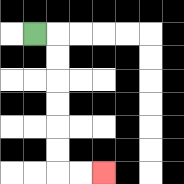{'start': '[1, 1]', 'end': '[4, 7]', 'path_directions': 'R,D,D,D,D,D,D,R,R', 'path_coordinates': '[[1, 1], [2, 1], [2, 2], [2, 3], [2, 4], [2, 5], [2, 6], [2, 7], [3, 7], [4, 7]]'}